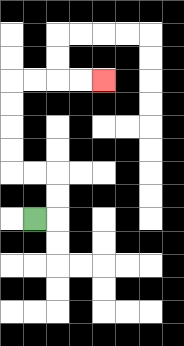{'start': '[1, 9]', 'end': '[4, 3]', 'path_directions': 'R,U,U,L,L,U,U,U,U,R,R,R,R', 'path_coordinates': '[[1, 9], [2, 9], [2, 8], [2, 7], [1, 7], [0, 7], [0, 6], [0, 5], [0, 4], [0, 3], [1, 3], [2, 3], [3, 3], [4, 3]]'}